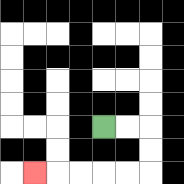{'start': '[4, 5]', 'end': '[1, 7]', 'path_directions': 'R,R,D,D,L,L,L,L,L', 'path_coordinates': '[[4, 5], [5, 5], [6, 5], [6, 6], [6, 7], [5, 7], [4, 7], [3, 7], [2, 7], [1, 7]]'}